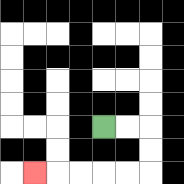{'start': '[4, 5]', 'end': '[1, 7]', 'path_directions': 'R,R,D,D,L,L,L,L,L', 'path_coordinates': '[[4, 5], [5, 5], [6, 5], [6, 6], [6, 7], [5, 7], [4, 7], [3, 7], [2, 7], [1, 7]]'}